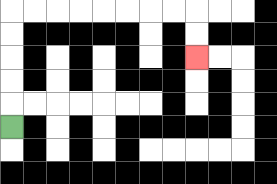{'start': '[0, 5]', 'end': '[8, 2]', 'path_directions': 'U,U,U,U,U,R,R,R,R,R,R,R,R,D,D', 'path_coordinates': '[[0, 5], [0, 4], [0, 3], [0, 2], [0, 1], [0, 0], [1, 0], [2, 0], [3, 0], [4, 0], [5, 0], [6, 0], [7, 0], [8, 0], [8, 1], [8, 2]]'}